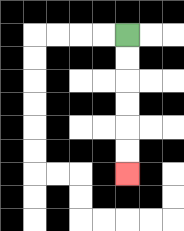{'start': '[5, 1]', 'end': '[5, 7]', 'path_directions': 'D,D,D,D,D,D', 'path_coordinates': '[[5, 1], [5, 2], [5, 3], [5, 4], [5, 5], [5, 6], [5, 7]]'}